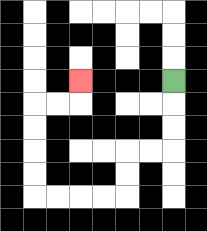{'start': '[7, 3]', 'end': '[3, 3]', 'path_directions': 'D,D,D,L,L,D,D,L,L,L,L,U,U,U,U,R,R,U', 'path_coordinates': '[[7, 3], [7, 4], [7, 5], [7, 6], [6, 6], [5, 6], [5, 7], [5, 8], [4, 8], [3, 8], [2, 8], [1, 8], [1, 7], [1, 6], [1, 5], [1, 4], [2, 4], [3, 4], [3, 3]]'}